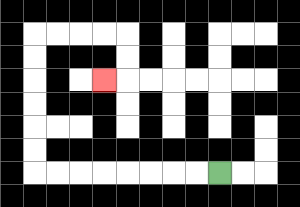{'start': '[9, 7]', 'end': '[4, 3]', 'path_directions': 'L,L,L,L,L,L,L,L,U,U,U,U,U,U,R,R,R,R,D,D,L', 'path_coordinates': '[[9, 7], [8, 7], [7, 7], [6, 7], [5, 7], [4, 7], [3, 7], [2, 7], [1, 7], [1, 6], [1, 5], [1, 4], [1, 3], [1, 2], [1, 1], [2, 1], [3, 1], [4, 1], [5, 1], [5, 2], [5, 3], [4, 3]]'}